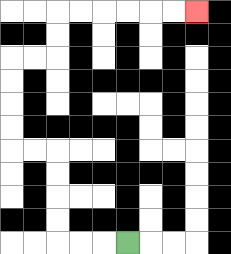{'start': '[5, 10]', 'end': '[8, 0]', 'path_directions': 'L,L,L,U,U,U,U,L,L,U,U,U,U,R,R,U,U,R,R,R,R,R,R', 'path_coordinates': '[[5, 10], [4, 10], [3, 10], [2, 10], [2, 9], [2, 8], [2, 7], [2, 6], [1, 6], [0, 6], [0, 5], [0, 4], [0, 3], [0, 2], [1, 2], [2, 2], [2, 1], [2, 0], [3, 0], [4, 0], [5, 0], [6, 0], [7, 0], [8, 0]]'}